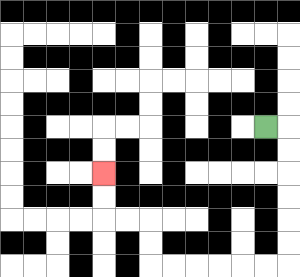{'start': '[11, 5]', 'end': '[4, 7]', 'path_directions': 'R,D,D,D,D,D,D,L,L,L,L,L,L,U,U,L,L,U,U', 'path_coordinates': '[[11, 5], [12, 5], [12, 6], [12, 7], [12, 8], [12, 9], [12, 10], [12, 11], [11, 11], [10, 11], [9, 11], [8, 11], [7, 11], [6, 11], [6, 10], [6, 9], [5, 9], [4, 9], [4, 8], [4, 7]]'}